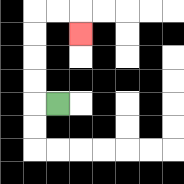{'start': '[2, 4]', 'end': '[3, 1]', 'path_directions': 'L,U,U,U,U,R,R,D', 'path_coordinates': '[[2, 4], [1, 4], [1, 3], [1, 2], [1, 1], [1, 0], [2, 0], [3, 0], [3, 1]]'}